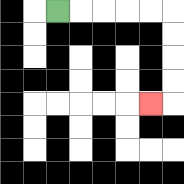{'start': '[2, 0]', 'end': '[6, 4]', 'path_directions': 'R,R,R,R,R,D,D,D,D,L', 'path_coordinates': '[[2, 0], [3, 0], [4, 0], [5, 0], [6, 0], [7, 0], [7, 1], [7, 2], [7, 3], [7, 4], [6, 4]]'}